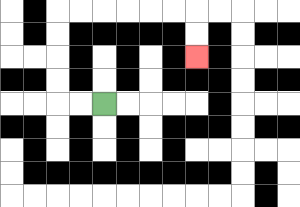{'start': '[4, 4]', 'end': '[8, 2]', 'path_directions': 'L,L,U,U,U,U,R,R,R,R,R,R,D,D', 'path_coordinates': '[[4, 4], [3, 4], [2, 4], [2, 3], [2, 2], [2, 1], [2, 0], [3, 0], [4, 0], [5, 0], [6, 0], [7, 0], [8, 0], [8, 1], [8, 2]]'}